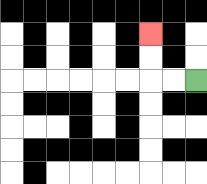{'start': '[8, 3]', 'end': '[6, 1]', 'path_directions': 'L,L,U,U', 'path_coordinates': '[[8, 3], [7, 3], [6, 3], [6, 2], [6, 1]]'}